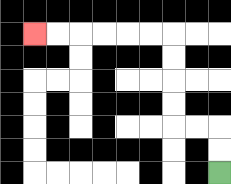{'start': '[9, 7]', 'end': '[1, 1]', 'path_directions': 'U,U,L,L,U,U,U,U,L,L,L,L,L,L', 'path_coordinates': '[[9, 7], [9, 6], [9, 5], [8, 5], [7, 5], [7, 4], [7, 3], [7, 2], [7, 1], [6, 1], [5, 1], [4, 1], [3, 1], [2, 1], [1, 1]]'}